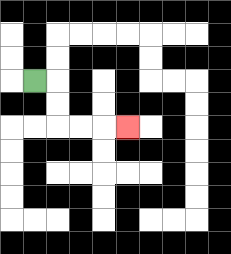{'start': '[1, 3]', 'end': '[5, 5]', 'path_directions': 'R,D,D,R,R,R', 'path_coordinates': '[[1, 3], [2, 3], [2, 4], [2, 5], [3, 5], [4, 5], [5, 5]]'}